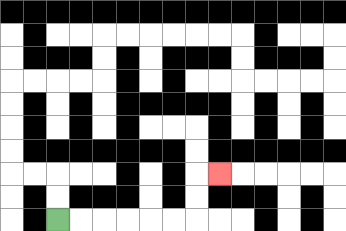{'start': '[2, 9]', 'end': '[9, 7]', 'path_directions': 'R,R,R,R,R,R,U,U,R', 'path_coordinates': '[[2, 9], [3, 9], [4, 9], [5, 9], [6, 9], [7, 9], [8, 9], [8, 8], [8, 7], [9, 7]]'}